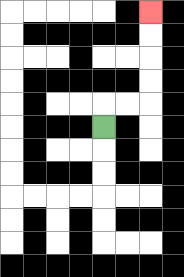{'start': '[4, 5]', 'end': '[6, 0]', 'path_directions': 'U,R,R,U,U,U,U', 'path_coordinates': '[[4, 5], [4, 4], [5, 4], [6, 4], [6, 3], [6, 2], [6, 1], [6, 0]]'}